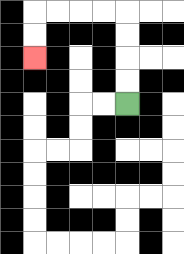{'start': '[5, 4]', 'end': '[1, 2]', 'path_directions': 'U,U,U,U,L,L,L,L,D,D', 'path_coordinates': '[[5, 4], [5, 3], [5, 2], [5, 1], [5, 0], [4, 0], [3, 0], [2, 0], [1, 0], [1, 1], [1, 2]]'}